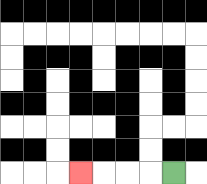{'start': '[7, 7]', 'end': '[3, 7]', 'path_directions': 'L,L,L,L', 'path_coordinates': '[[7, 7], [6, 7], [5, 7], [4, 7], [3, 7]]'}